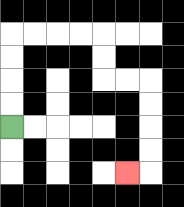{'start': '[0, 5]', 'end': '[5, 7]', 'path_directions': 'U,U,U,U,R,R,R,R,D,D,R,R,D,D,D,D,L', 'path_coordinates': '[[0, 5], [0, 4], [0, 3], [0, 2], [0, 1], [1, 1], [2, 1], [3, 1], [4, 1], [4, 2], [4, 3], [5, 3], [6, 3], [6, 4], [6, 5], [6, 6], [6, 7], [5, 7]]'}